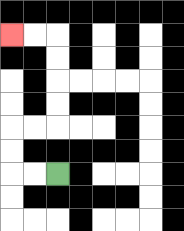{'start': '[2, 7]', 'end': '[0, 1]', 'path_directions': 'L,L,U,U,R,R,U,U,U,U,L,L', 'path_coordinates': '[[2, 7], [1, 7], [0, 7], [0, 6], [0, 5], [1, 5], [2, 5], [2, 4], [2, 3], [2, 2], [2, 1], [1, 1], [0, 1]]'}